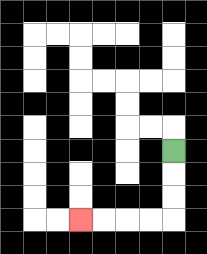{'start': '[7, 6]', 'end': '[3, 9]', 'path_directions': 'D,D,D,L,L,L,L', 'path_coordinates': '[[7, 6], [7, 7], [7, 8], [7, 9], [6, 9], [5, 9], [4, 9], [3, 9]]'}